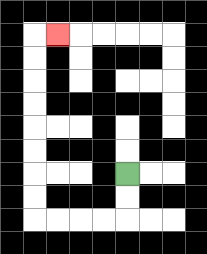{'start': '[5, 7]', 'end': '[2, 1]', 'path_directions': 'D,D,L,L,L,L,U,U,U,U,U,U,U,U,R', 'path_coordinates': '[[5, 7], [5, 8], [5, 9], [4, 9], [3, 9], [2, 9], [1, 9], [1, 8], [1, 7], [1, 6], [1, 5], [1, 4], [1, 3], [1, 2], [1, 1], [2, 1]]'}